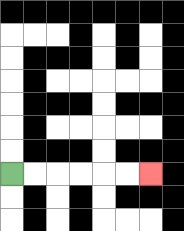{'start': '[0, 7]', 'end': '[6, 7]', 'path_directions': 'R,R,R,R,R,R', 'path_coordinates': '[[0, 7], [1, 7], [2, 7], [3, 7], [4, 7], [5, 7], [6, 7]]'}